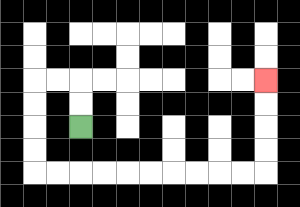{'start': '[3, 5]', 'end': '[11, 3]', 'path_directions': 'U,U,L,L,D,D,D,D,R,R,R,R,R,R,R,R,R,R,U,U,U,U', 'path_coordinates': '[[3, 5], [3, 4], [3, 3], [2, 3], [1, 3], [1, 4], [1, 5], [1, 6], [1, 7], [2, 7], [3, 7], [4, 7], [5, 7], [6, 7], [7, 7], [8, 7], [9, 7], [10, 7], [11, 7], [11, 6], [11, 5], [11, 4], [11, 3]]'}